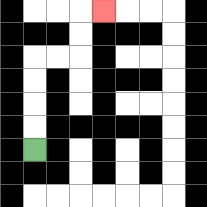{'start': '[1, 6]', 'end': '[4, 0]', 'path_directions': 'U,U,U,U,R,R,U,U,R', 'path_coordinates': '[[1, 6], [1, 5], [1, 4], [1, 3], [1, 2], [2, 2], [3, 2], [3, 1], [3, 0], [4, 0]]'}